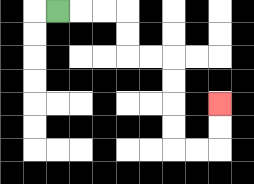{'start': '[2, 0]', 'end': '[9, 4]', 'path_directions': 'R,R,R,D,D,R,R,D,D,D,D,R,R,U,U', 'path_coordinates': '[[2, 0], [3, 0], [4, 0], [5, 0], [5, 1], [5, 2], [6, 2], [7, 2], [7, 3], [7, 4], [7, 5], [7, 6], [8, 6], [9, 6], [9, 5], [9, 4]]'}